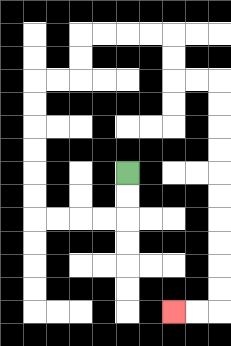{'start': '[5, 7]', 'end': '[7, 13]', 'path_directions': 'D,D,L,L,L,L,U,U,U,U,U,U,R,R,U,U,R,R,R,R,D,D,R,R,D,D,D,D,D,D,D,D,D,D,L,L', 'path_coordinates': '[[5, 7], [5, 8], [5, 9], [4, 9], [3, 9], [2, 9], [1, 9], [1, 8], [1, 7], [1, 6], [1, 5], [1, 4], [1, 3], [2, 3], [3, 3], [3, 2], [3, 1], [4, 1], [5, 1], [6, 1], [7, 1], [7, 2], [7, 3], [8, 3], [9, 3], [9, 4], [9, 5], [9, 6], [9, 7], [9, 8], [9, 9], [9, 10], [9, 11], [9, 12], [9, 13], [8, 13], [7, 13]]'}